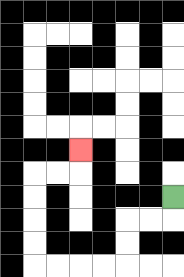{'start': '[7, 8]', 'end': '[3, 6]', 'path_directions': 'D,L,L,D,D,L,L,L,L,U,U,U,U,R,R,U', 'path_coordinates': '[[7, 8], [7, 9], [6, 9], [5, 9], [5, 10], [5, 11], [4, 11], [3, 11], [2, 11], [1, 11], [1, 10], [1, 9], [1, 8], [1, 7], [2, 7], [3, 7], [3, 6]]'}